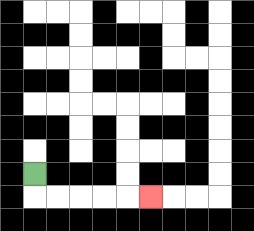{'start': '[1, 7]', 'end': '[6, 8]', 'path_directions': 'D,R,R,R,R,R', 'path_coordinates': '[[1, 7], [1, 8], [2, 8], [3, 8], [4, 8], [5, 8], [6, 8]]'}